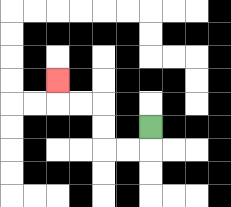{'start': '[6, 5]', 'end': '[2, 3]', 'path_directions': 'D,L,L,U,U,L,L,U', 'path_coordinates': '[[6, 5], [6, 6], [5, 6], [4, 6], [4, 5], [4, 4], [3, 4], [2, 4], [2, 3]]'}